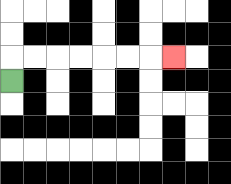{'start': '[0, 3]', 'end': '[7, 2]', 'path_directions': 'U,R,R,R,R,R,R,R', 'path_coordinates': '[[0, 3], [0, 2], [1, 2], [2, 2], [3, 2], [4, 2], [5, 2], [6, 2], [7, 2]]'}